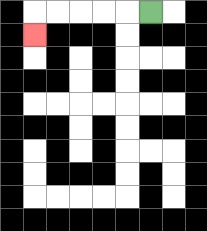{'start': '[6, 0]', 'end': '[1, 1]', 'path_directions': 'L,L,L,L,L,D', 'path_coordinates': '[[6, 0], [5, 0], [4, 0], [3, 0], [2, 0], [1, 0], [1, 1]]'}